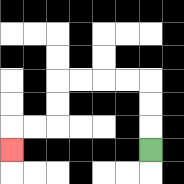{'start': '[6, 6]', 'end': '[0, 6]', 'path_directions': 'U,U,U,L,L,L,L,D,D,L,L,D', 'path_coordinates': '[[6, 6], [6, 5], [6, 4], [6, 3], [5, 3], [4, 3], [3, 3], [2, 3], [2, 4], [2, 5], [1, 5], [0, 5], [0, 6]]'}